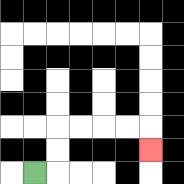{'start': '[1, 7]', 'end': '[6, 6]', 'path_directions': 'R,U,U,R,R,R,R,D', 'path_coordinates': '[[1, 7], [2, 7], [2, 6], [2, 5], [3, 5], [4, 5], [5, 5], [6, 5], [6, 6]]'}